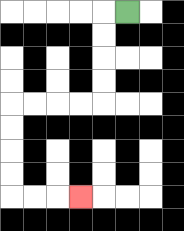{'start': '[5, 0]', 'end': '[3, 8]', 'path_directions': 'L,D,D,D,D,L,L,L,L,D,D,D,D,R,R,R', 'path_coordinates': '[[5, 0], [4, 0], [4, 1], [4, 2], [4, 3], [4, 4], [3, 4], [2, 4], [1, 4], [0, 4], [0, 5], [0, 6], [0, 7], [0, 8], [1, 8], [2, 8], [3, 8]]'}